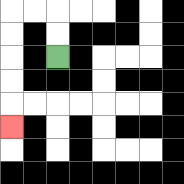{'start': '[2, 2]', 'end': '[0, 5]', 'path_directions': 'U,U,L,L,D,D,D,D,D', 'path_coordinates': '[[2, 2], [2, 1], [2, 0], [1, 0], [0, 0], [0, 1], [0, 2], [0, 3], [0, 4], [0, 5]]'}